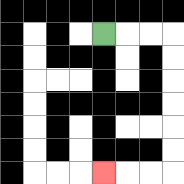{'start': '[4, 1]', 'end': '[4, 7]', 'path_directions': 'R,R,R,D,D,D,D,D,D,L,L,L', 'path_coordinates': '[[4, 1], [5, 1], [6, 1], [7, 1], [7, 2], [7, 3], [7, 4], [7, 5], [7, 6], [7, 7], [6, 7], [5, 7], [4, 7]]'}